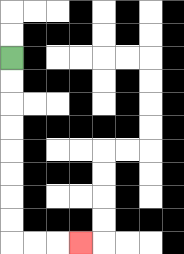{'start': '[0, 2]', 'end': '[3, 10]', 'path_directions': 'D,D,D,D,D,D,D,D,R,R,R', 'path_coordinates': '[[0, 2], [0, 3], [0, 4], [0, 5], [0, 6], [0, 7], [0, 8], [0, 9], [0, 10], [1, 10], [2, 10], [3, 10]]'}